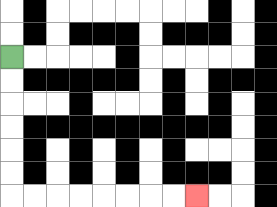{'start': '[0, 2]', 'end': '[8, 8]', 'path_directions': 'D,D,D,D,D,D,R,R,R,R,R,R,R,R', 'path_coordinates': '[[0, 2], [0, 3], [0, 4], [0, 5], [0, 6], [0, 7], [0, 8], [1, 8], [2, 8], [3, 8], [4, 8], [5, 8], [6, 8], [7, 8], [8, 8]]'}